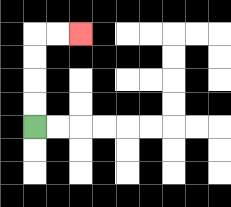{'start': '[1, 5]', 'end': '[3, 1]', 'path_directions': 'U,U,U,U,R,R', 'path_coordinates': '[[1, 5], [1, 4], [1, 3], [1, 2], [1, 1], [2, 1], [3, 1]]'}